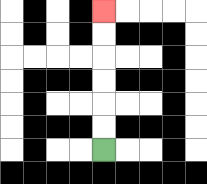{'start': '[4, 6]', 'end': '[4, 0]', 'path_directions': 'U,U,U,U,U,U', 'path_coordinates': '[[4, 6], [4, 5], [4, 4], [4, 3], [4, 2], [4, 1], [4, 0]]'}